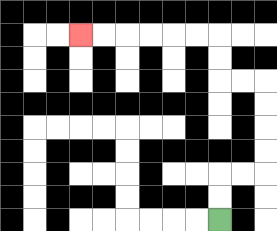{'start': '[9, 9]', 'end': '[3, 1]', 'path_directions': 'U,U,R,R,U,U,U,U,L,L,U,U,L,L,L,L,L,L', 'path_coordinates': '[[9, 9], [9, 8], [9, 7], [10, 7], [11, 7], [11, 6], [11, 5], [11, 4], [11, 3], [10, 3], [9, 3], [9, 2], [9, 1], [8, 1], [7, 1], [6, 1], [5, 1], [4, 1], [3, 1]]'}